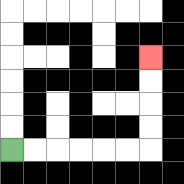{'start': '[0, 6]', 'end': '[6, 2]', 'path_directions': 'R,R,R,R,R,R,U,U,U,U', 'path_coordinates': '[[0, 6], [1, 6], [2, 6], [3, 6], [4, 6], [5, 6], [6, 6], [6, 5], [6, 4], [6, 3], [6, 2]]'}